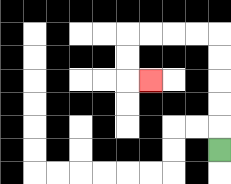{'start': '[9, 6]', 'end': '[6, 3]', 'path_directions': 'U,U,U,U,U,L,L,L,L,D,D,R', 'path_coordinates': '[[9, 6], [9, 5], [9, 4], [9, 3], [9, 2], [9, 1], [8, 1], [7, 1], [6, 1], [5, 1], [5, 2], [5, 3], [6, 3]]'}